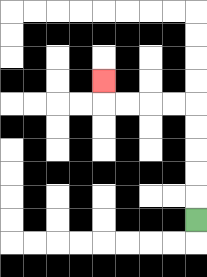{'start': '[8, 9]', 'end': '[4, 3]', 'path_directions': 'U,U,U,U,U,L,L,L,L,U', 'path_coordinates': '[[8, 9], [8, 8], [8, 7], [8, 6], [8, 5], [8, 4], [7, 4], [6, 4], [5, 4], [4, 4], [4, 3]]'}